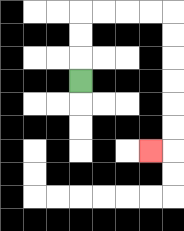{'start': '[3, 3]', 'end': '[6, 6]', 'path_directions': 'U,U,U,R,R,R,R,D,D,D,D,D,D,L', 'path_coordinates': '[[3, 3], [3, 2], [3, 1], [3, 0], [4, 0], [5, 0], [6, 0], [7, 0], [7, 1], [7, 2], [7, 3], [7, 4], [7, 5], [7, 6], [6, 6]]'}